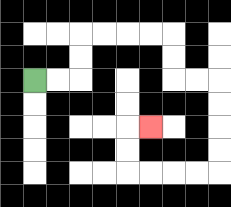{'start': '[1, 3]', 'end': '[6, 5]', 'path_directions': 'R,R,U,U,R,R,R,R,D,D,R,R,D,D,D,D,L,L,L,L,U,U,R', 'path_coordinates': '[[1, 3], [2, 3], [3, 3], [3, 2], [3, 1], [4, 1], [5, 1], [6, 1], [7, 1], [7, 2], [7, 3], [8, 3], [9, 3], [9, 4], [9, 5], [9, 6], [9, 7], [8, 7], [7, 7], [6, 7], [5, 7], [5, 6], [5, 5], [6, 5]]'}